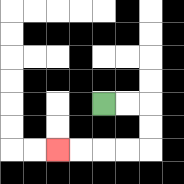{'start': '[4, 4]', 'end': '[2, 6]', 'path_directions': 'R,R,D,D,L,L,L,L', 'path_coordinates': '[[4, 4], [5, 4], [6, 4], [6, 5], [6, 6], [5, 6], [4, 6], [3, 6], [2, 6]]'}